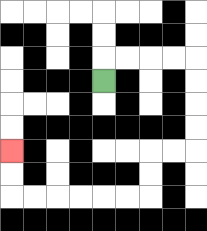{'start': '[4, 3]', 'end': '[0, 6]', 'path_directions': 'U,R,R,R,R,D,D,D,D,L,L,D,D,L,L,L,L,L,L,U,U', 'path_coordinates': '[[4, 3], [4, 2], [5, 2], [6, 2], [7, 2], [8, 2], [8, 3], [8, 4], [8, 5], [8, 6], [7, 6], [6, 6], [6, 7], [6, 8], [5, 8], [4, 8], [3, 8], [2, 8], [1, 8], [0, 8], [0, 7], [0, 6]]'}